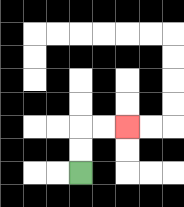{'start': '[3, 7]', 'end': '[5, 5]', 'path_directions': 'U,U,R,R', 'path_coordinates': '[[3, 7], [3, 6], [3, 5], [4, 5], [5, 5]]'}